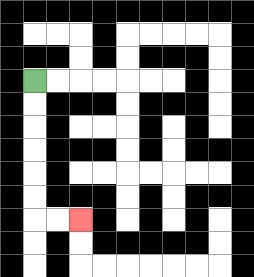{'start': '[1, 3]', 'end': '[3, 9]', 'path_directions': 'D,D,D,D,D,D,R,R', 'path_coordinates': '[[1, 3], [1, 4], [1, 5], [1, 6], [1, 7], [1, 8], [1, 9], [2, 9], [3, 9]]'}